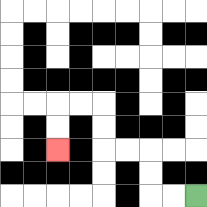{'start': '[8, 8]', 'end': '[2, 6]', 'path_directions': 'L,L,U,U,L,L,U,U,L,L,D,D', 'path_coordinates': '[[8, 8], [7, 8], [6, 8], [6, 7], [6, 6], [5, 6], [4, 6], [4, 5], [4, 4], [3, 4], [2, 4], [2, 5], [2, 6]]'}